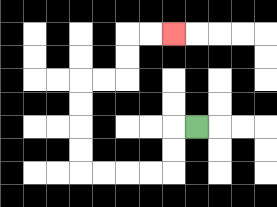{'start': '[8, 5]', 'end': '[7, 1]', 'path_directions': 'L,D,D,L,L,L,L,U,U,U,U,R,R,U,U,R,R', 'path_coordinates': '[[8, 5], [7, 5], [7, 6], [7, 7], [6, 7], [5, 7], [4, 7], [3, 7], [3, 6], [3, 5], [3, 4], [3, 3], [4, 3], [5, 3], [5, 2], [5, 1], [6, 1], [7, 1]]'}